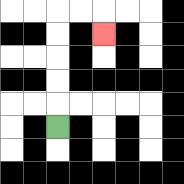{'start': '[2, 5]', 'end': '[4, 1]', 'path_directions': 'U,U,U,U,U,R,R,D', 'path_coordinates': '[[2, 5], [2, 4], [2, 3], [2, 2], [2, 1], [2, 0], [3, 0], [4, 0], [4, 1]]'}